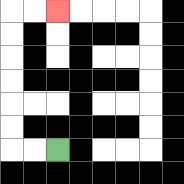{'start': '[2, 6]', 'end': '[2, 0]', 'path_directions': 'L,L,U,U,U,U,U,U,R,R', 'path_coordinates': '[[2, 6], [1, 6], [0, 6], [0, 5], [0, 4], [0, 3], [0, 2], [0, 1], [0, 0], [1, 0], [2, 0]]'}